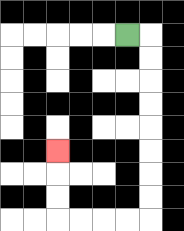{'start': '[5, 1]', 'end': '[2, 6]', 'path_directions': 'R,D,D,D,D,D,D,D,D,L,L,L,L,U,U,U', 'path_coordinates': '[[5, 1], [6, 1], [6, 2], [6, 3], [6, 4], [6, 5], [6, 6], [6, 7], [6, 8], [6, 9], [5, 9], [4, 9], [3, 9], [2, 9], [2, 8], [2, 7], [2, 6]]'}